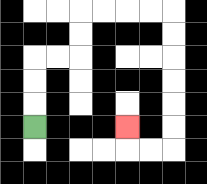{'start': '[1, 5]', 'end': '[5, 5]', 'path_directions': 'U,U,U,R,R,U,U,R,R,R,R,D,D,D,D,D,D,L,L,U', 'path_coordinates': '[[1, 5], [1, 4], [1, 3], [1, 2], [2, 2], [3, 2], [3, 1], [3, 0], [4, 0], [5, 0], [6, 0], [7, 0], [7, 1], [7, 2], [7, 3], [7, 4], [7, 5], [7, 6], [6, 6], [5, 6], [5, 5]]'}